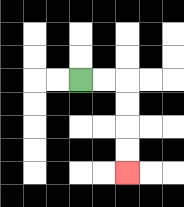{'start': '[3, 3]', 'end': '[5, 7]', 'path_directions': 'R,R,D,D,D,D', 'path_coordinates': '[[3, 3], [4, 3], [5, 3], [5, 4], [5, 5], [5, 6], [5, 7]]'}